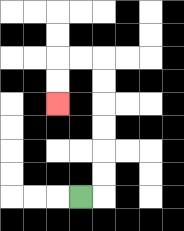{'start': '[3, 8]', 'end': '[2, 4]', 'path_directions': 'R,U,U,U,U,U,U,L,L,D,D', 'path_coordinates': '[[3, 8], [4, 8], [4, 7], [4, 6], [4, 5], [4, 4], [4, 3], [4, 2], [3, 2], [2, 2], [2, 3], [2, 4]]'}